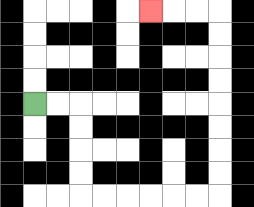{'start': '[1, 4]', 'end': '[6, 0]', 'path_directions': 'R,R,D,D,D,D,R,R,R,R,R,R,U,U,U,U,U,U,U,U,L,L,L', 'path_coordinates': '[[1, 4], [2, 4], [3, 4], [3, 5], [3, 6], [3, 7], [3, 8], [4, 8], [5, 8], [6, 8], [7, 8], [8, 8], [9, 8], [9, 7], [9, 6], [9, 5], [9, 4], [9, 3], [9, 2], [9, 1], [9, 0], [8, 0], [7, 0], [6, 0]]'}